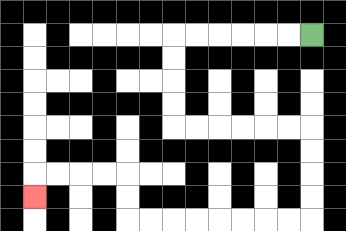{'start': '[13, 1]', 'end': '[1, 8]', 'path_directions': 'L,L,L,L,L,L,D,D,D,D,R,R,R,R,R,R,D,D,D,D,L,L,L,L,L,L,L,L,U,U,L,L,L,L,D', 'path_coordinates': '[[13, 1], [12, 1], [11, 1], [10, 1], [9, 1], [8, 1], [7, 1], [7, 2], [7, 3], [7, 4], [7, 5], [8, 5], [9, 5], [10, 5], [11, 5], [12, 5], [13, 5], [13, 6], [13, 7], [13, 8], [13, 9], [12, 9], [11, 9], [10, 9], [9, 9], [8, 9], [7, 9], [6, 9], [5, 9], [5, 8], [5, 7], [4, 7], [3, 7], [2, 7], [1, 7], [1, 8]]'}